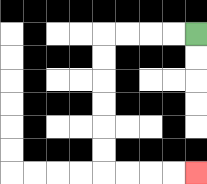{'start': '[8, 1]', 'end': '[8, 7]', 'path_directions': 'L,L,L,L,D,D,D,D,D,D,R,R,R,R', 'path_coordinates': '[[8, 1], [7, 1], [6, 1], [5, 1], [4, 1], [4, 2], [4, 3], [4, 4], [4, 5], [4, 6], [4, 7], [5, 7], [6, 7], [7, 7], [8, 7]]'}